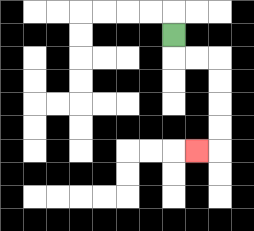{'start': '[7, 1]', 'end': '[8, 6]', 'path_directions': 'D,R,R,D,D,D,D,L', 'path_coordinates': '[[7, 1], [7, 2], [8, 2], [9, 2], [9, 3], [9, 4], [9, 5], [9, 6], [8, 6]]'}